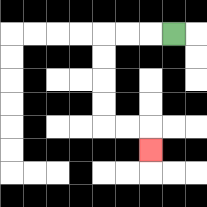{'start': '[7, 1]', 'end': '[6, 6]', 'path_directions': 'L,L,L,D,D,D,D,R,R,D', 'path_coordinates': '[[7, 1], [6, 1], [5, 1], [4, 1], [4, 2], [4, 3], [4, 4], [4, 5], [5, 5], [6, 5], [6, 6]]'}